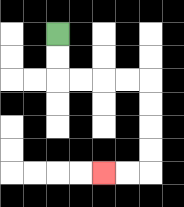{'start': '[2, 1]', 'end': '[4, 7]', 'path_directions': 'D,D,R,R,R,R,D,D,D,D,L,L', 'path_coordinates': '[[2, 1], [2, 2], [2, 3], [3, 3], [4, 3], [5, 3], [6, 3], [6, 4], [6, 5], [6, 6], [6, 7], [5, 7], [4, 7]]'}